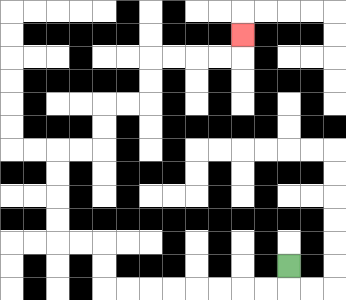{'start': '[12, 11]', 'end': '[10, 1]', 'path_directions': 'D,L,L,L,L,L,L,L,L,U,U,L,L,U,U,U,U,R,R,U,U,R,R,U,U,R,R,R,R,U', 'path_coordinates': '[[12, 11], [12, 12], [11, 12], [10, 12], [9, 12], [8, 12], [7, 12], [6, 12], [5, 12], [4, 12], [4, 11], [4, 10], [3, 10], [2, 10], [2, 9], [2, 8], [2, 7], [2, 6], [3, 6], [4, 6], [4, 5], [4, 4], [5, 4], [6, 4], [6, 3], [6, 2], [7, 2], [8, 2], [9, 2], [10, 2], [10, 1]]'}